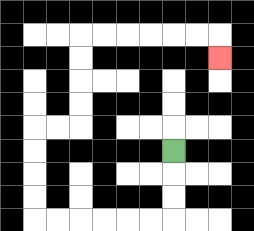{'start': '[7, 6]', 'end': '[9, 2]', 'path_directions': 'D,D,D,L,L,L,L,L,L,U,U,U,U,R,R,U,U,U,U,R,R,R,R,R,R,D', 'path_coordinates': '[[7, 6], [7, 7], [7, 8], [7, 9], [6, 9], [5, 9], [4, 9], [3, 9], [2, 9], [1, 9], [1, 8], [1, 7], [1, 6], [1, 5], [2, 5], [3, 5], [3, 4], [3, 3], [3, 2], [3, 1], [4, 1], [5, 1], [6, 1], [7, 1], [8, 1], [9, 1], [9, 2]]'}